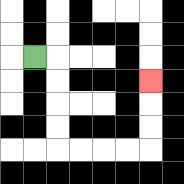{'start': '[1, 2]', 'end': '[6, 3]', 'path_directions': 'R,D,D,D,D,R,R,R,R,U,U,U', 'path_coordinates': '[[1, 2], [2, 2], [2, 3], [2, 4], [2, 5], [2, 6], [3, 6], [4, 6], [5, 6], [6, 6], [6, 5], [6, 4], [6, 3]]'}